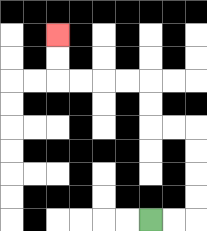{'start': '[6, 9]', 'end': '[2, 1]', 'path_directions': 'R,R,U,U,U,U,L,L,U,U,L,L,L,L,U,U', 'path_coordinates': '[[6, 9], [7, 9], [8, 9], [8, 8], [8, 7], [8, 6], [8, 5], [7, 5], [6, 5], [6, 4], [6, 3], [5, 3], [4, 3], [3, 3], [2, 3], [2, 2], [2, 1]]'}